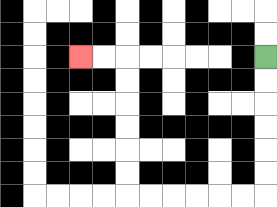{'start': '[11, 2]', 'end': '[3, 2]', 'path_directions': 'D,D,D,D,D,D,L,L,L,L,L,L,U,U,U,U,U,U,L,L', 'path_coordinates': '[[11, 2], [11, 3], [11, 4], [11, 5], [11, 6], [11, 7], [11, 8], [10, 8], [9, 8], [8, 8], [7, 8], [6, 8], [5, 8], [5, 7], [5, 6], [5, 5], [5, 4], [5, 3], [5, 2], [4, 2], [3, 2]]'}